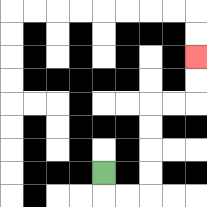{'start': '[4, 7]', 'end': '[8, 2]', 'path_directions': 'D,R,R,U,U,U,U,R,R,U,U', 'path_coordinates': '[[4, 7], [4, 8], [5, 8], [6, 8], [6, 7], [6, 6], [6, 5], [6, 4], [7, 4], [8, 4], [8, 3], [8, 2]]'}